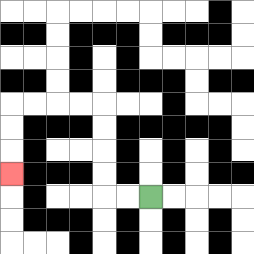{'start': '[6, 8]', 'end': '[0, 7]', 'path_directions': 'L,L,U,U,U,U,L,L,L,L,D,D,D', 'path_coordinates': '[[6, 8], [5, 8], [4, 8], [4, 7], [4, 6], [4, 5], [4, 4], [3, 4], [2, 4], [1, 4], [0, 4], [0, 5], [0, 6], [0, 7]]'}